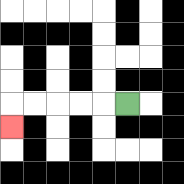{'start': '[5, 4]', 'end': '[0, 5]', 'path_directions': 'L,L,L,L,L,D', 'path_coordinates': '[[5, 4], [4, 4], [3, 4], [2, 4], [1, 4], [0, 4], [0, 5]]'}